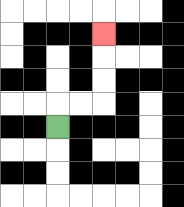{'start': '[2, 5]', 'end': '[4, 1]', 'path_directions': 'U,R,R,U,U,U', 'path_coordinates': '[[2, 5], [2, 4], [3, 4], [4, 4], [4, 3], [4, 2], [4, 1]]'}